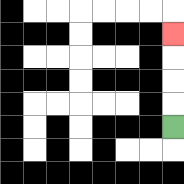{'start': '[7, 5]', 'end': '[7, 1]', 'path_directions': 'U,U,U,U', 'path_coordinates': '[[7, 5], [7, 4], [7, 3], [7, 2], [7, 1]]'}